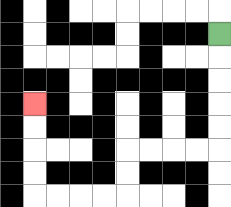{'start': '[9, 1]', 'end': '[1, 4]', 'path_directions': 'D,D,D,D,D,L,L,L,L,D,D,L,L,L,L,U,U,U,U', 'path_coordinates': '[[9, 1], [9, 2], [9, 3], [9, 4], [9, 5], [9, 6], [8, 6], [7, 6], [6, 6], [5, 6], [5, 7], [5, 8], [4, 8], [3, 8], [2, 8], [1, 8], [1, 7], [1, 6], [1, 5], [1, 4]]'}